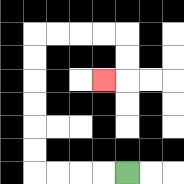{'start': '[5, 7]', 'end': '[4, 3]', 'path_directions': 'L,L,L,L,U,U,U,U,U,U,R,R,R,R,D,D,L', 'path_coordinates': '[[5, 7], [4, 7], [3, 7], [2, 7], [1, 7], [1, 6], [1, 5], [1, 4], [1, 3], [1, 2], [1, 1], [2, 1], [3, 1], [4, 1], [5, 1], [5, 2], [5, 3], [4, 3]]'}